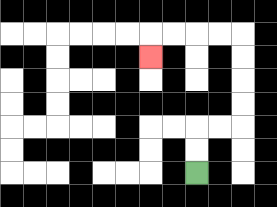{'start': '[8, 7]', 'end': '[6, 2]', 'path_directions': 'U,U,R,R,U,U,U,U,L,L,L,L,D', 'path_coordinates': '[[8, 7], [8, 6], [8, 5], [9, 5], [10, 5], [10, 4], [10, 3], [10, 2], [10, 1], [9, 1], [8, 1], [7, 1], [6, 1], [6, 2]]'}